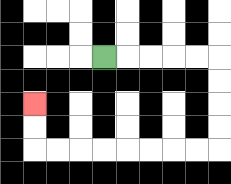{'start': '[4, 2]', 'end': '[1, 4]', 'path_directions': 'R,R,R,R,R,D,D,D,D,L,L,L,L,L,L,L,L,U,U', 'path_coordinates': '[[4, 2], [5, 2], [6, 2], [7, 2], [8, 2], [9, 2], [9, 3], [9, 4], [9, 5], [9, 6], [8, 6], [7, 6], [6, 6], [5, 6], [4, 6], [3, 6], [2, 6], [1, 6], [1, 5], [1, 4]]'}